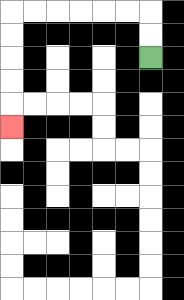{'start': '[6, 2]', 'end': '[0, 5]', 'path_directions': 'U,U,L,L,L,L,L,L,D,D,D,D,D', 'path_coordinates': '[[6, 2], [6, 1], [6, 0], [5, 0], [4, 0], [3, 0], [2, 0], [1, 0], [0, 0], [0, 1], [0, 2], [0, 3], [0, 4], [0, 5]]'}